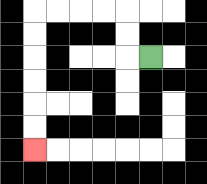{'start': '[6, 2]', 'end': '[1, 6]', 'path_directions': 'L,U,U,L,L,L,L,D,D,D,D,D,D', 'path_coordinates': '[[6, 2], [5, 2], [5, 1], [5, 0], [4, 0], [3, 0], [2, 0], [1, 0], [1, 1], [1, 2], [1, 3], [1, 4], [1, 5], [1, 6]]'}